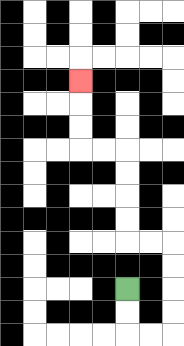{'start': '[5, 12]', 'end': '[3, 3]', 'path_directions': 'D,D,R,R,U,U,U,U,L,L,U,U,U,U,L,L,U,U,U', 'path_coordinates': '[[5, 12], [5, 13], [5, 14], [6, 14], [7, 14], [7, 13], [7, 12], [7, 11], [7, 10], [6, 10], [5, 10], [5, 9], [5, 8], [5, 7], [5, 6], [4, 6], [3, 6], [3, 5], [3, 4], [3, 3]]'}